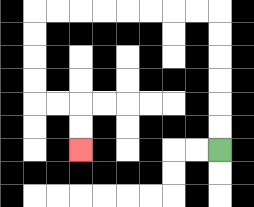{'start': '[9, 6]', 'end': '[3, 6]', 'path_directions': 'U,U,U,U,U,U,L,L,L,L,L,L,L,L,D,D,D,D,R,R,D,D', 'path_coordinates': '[[9, 6], [9, 5], [9, 4], [9, 3], [9, 2], [9, 1], [9, 0], [8, 0], [7, 0], [6, 0], [5, 0], [4, 0], [3, 0], [2, 0], [1, 0], [1, 1], [1, 2], [1, 3], [1, 4], [2, 4], [3, 4], [3, 5], [3, 6]]'}